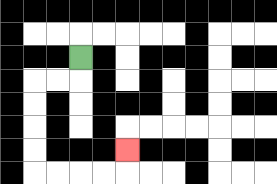{'start': '[3, 2]', 'end': '[5, 6]', 'path_directions': 'D,L,L,D,D,D,D,R,R,R,R,U', 'path_coordinates': '[[3, 2], [3, 3], [2, 3], [1, 3], [1, 4], [1, 5], [1, 6], [1, 7], [2, 7], [3, 7], [4, 7], [5, 7], [5, 6]]'}